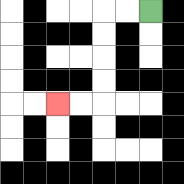{'start': '[6, 0]', 'end': '[2, 4]', 'path_directions': 'L,L,D,D,D,D,L,L', 'path_coordinates': '[[6, 0], [5, 0], [4, 0], [4, 1], [4, 2], [4, 3], [4, 4], [3, 4], [2, 4]]'}